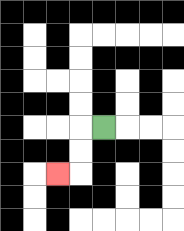{'start': '[4, 5]', 'end': '[2, 7]', 'path_directions': 'L,D,D,L', 'path_coordinates': '[[4, 5], [3, 5], [3, 6], [3, 7], [2, 7]]'}